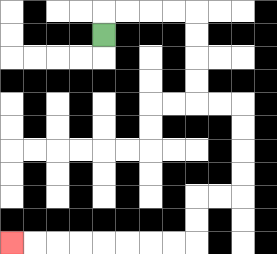{'start': '[4, 1]', 'end': '[0, 10]', 'path_directions': 'U,R,R,R,R,D,D,D,D,R,R,D,D,D,D,L,L,D,D,L,L,L,L,L,L,L,L', 'path_coordinates': '[[4, 1], [4, 0], [5, 0], [6, 0], [7, 0], [8, 0], [8, 1], [8, 2], [8, 3], [8, 4], [9, 4], [10, 4], [10, 5], [10, 6], [10, 7], [10, 8], [9, 8], [8, 8], [8, 9], [8, 10], [7, 10], [6, 10], [5, 10], [4, 10], [3, 10], [2, 10], [1, 10], [0, 10]]'}